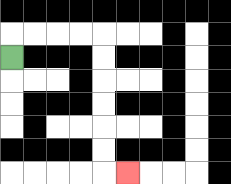{'start': '[0, 2]', 'end': '[5, 7]', 'path_directions': 'U,R,R,R,R,D,D,D,D,D,D,R', 'path_coordinates': '[[0, 2], [0, 1], [1, 1], [2, 1], [3, 1], [4, 1], [4, 2], [4, 3], [4, 4], [4, 5], [4, 6], [4, 7], [5, 7]]'}